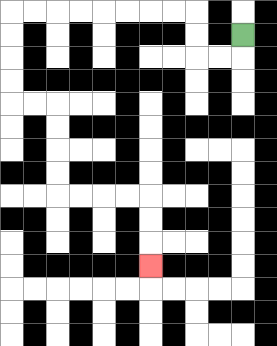{'start': '[10, 1]', 'end': '[6, 11]', 'path_directions': 'D,L,L,U,U,L,L,L,L,L,L,L,L,D,D,D,D,R,R,D,D,D,D,R,R,R,R,D,D,D', 'path_coordinates': '[[10, 1], [10, 2], [9, 2], [8, 2], [8, 1], [8, 0], [7, 0], [6, 0], [5, 0], [4, 0], [3, 0], [2, 0], [1, 0], [0, 0], [0, 1], [0, 2], [0, 3], [0, 4], [1, 4], [2, 4], [2, 5], [2, 6], [2, 7], [2, 8], [3, 8], [4, 8], [5, 8], [6, 8], [6, 9], [6, 10], [6, 11]]'}